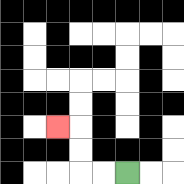{'start': '[5, 7]', 'end': '[2, 5]', 'path_directions': 'L,L,U,U,L', 'path_coordinates': '[[5, 7], [4, 7], [3, 7], [3, 6], [3, 5], [2, 5]]'}